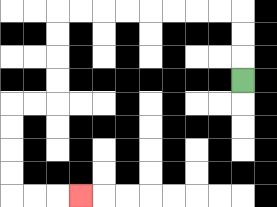{'start': '[10, 3]', 'end': '[3, 8]', 'path_directions': 'U,U,U,L,L,L,L,L,L,L,L,D,D,D,D,L,L,D,D,D,D,R,R,R', 'path_coordinates': '[[10, 3], [10, 2], [10, 1], [10, 0], [9, 0], [8, 0], [7, 0], [6, 0], [5, 0], [4, 0], [3, 0], [2, 0], [2, 1], [2, 2], [2, 3], [2, 4], [1, 4], [0, 4], [0, 5], [0, 6], [0, 7], [0, 8], [1, 8], [2, 8], [3, 8]]'}